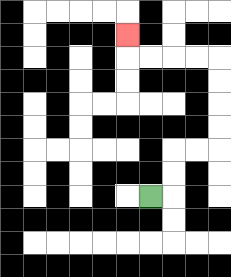{'start': '[6, 8]', 'end': '[5, 1]', 'path_directions': 'R,U,U,R,R,U,U,U,U,L,L,L,L,U', 'path_coordinates': '[[6, 8], [7, 8], [7, 7], [7, 6], [8, 6], [9, 6], [9, 5], [9, 4], [9, 3], [9, 2], [8, 2], [7, 2], [6, 2], [5, 2], [5, 1]]'}